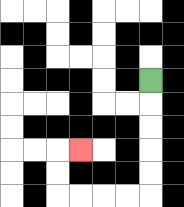{'start': '[6, 3]', 'end': '[3, 6]', 'path_directions': 'D,D,D,D,D,L,L,L,L,U,U,R', 'path_coordinates': '[[6, 3], [6, 4], [6, 5], [6, 6], [6, 7], [6, 8], [5, 8], [4, 8], [3, 8], [2, 8], [2, 7], [2, 6], [3, 6]]'}